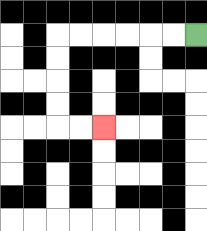{'start': '[8, 1]', 'end': '[4, 5]', 'path_directions': 'L,L,L,L,L,L,D,D,D,D,R,R', 'path_coordinates': '[[8, 1], [7, 1], [6, 1], [5, 1], [4, 1], [3, 1], [2, 1], [2, 2], [2, 3], [2, 4], [2, 5], [3, 5], [4, 5]]'}